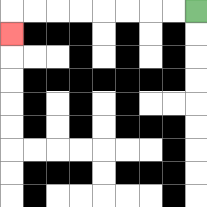{'start': '[8, 0]', 'end': '[0, 1]', 'path_directions': 'L,L,L,L,L,L,L,L,D', 'path_coordinates': '[[8, 0], [7, 0], [6, 0], [5, 0], [4, 0], [3, 0], [2, 0], [1, 0], [0, 0], [0, 1]]'}